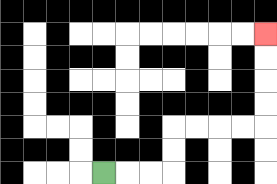{'start': '[4, 7]', 'end': '[11, 1]', 'path_directions': 'R,R,R,U,U,R,R,R,R,U,U,U,U', 'path_coordinates': '[[4, 7], [5, 7], [6, 7], [7, 7], [7, 6], [7, 5], [8, 5], [9, 5], [10, 5], [11, 5], [11, 4], [11, 3], [11, 2], [11, 1]]'}